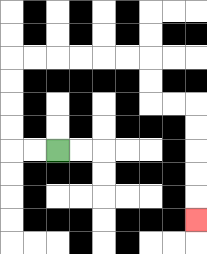{'start': '[2, 6]', 'end': '[8, 9]', 'path_directions': 'L,L,U,U,U,U,R,R,R,R,R,R,D,D,R,R,D,D,D,D,D', 'path_coordinates': '[[2, 6], [1, 6], [0, 6], [0, 5], [0, 4], [0, 3], [0, 2], [1, 2], [2, 2], [3, 2], [4, 2], [5, 2], [6, 2], [6, 3], [6, 4], [7, 4], [8, 4], [8, 5], [8, 6], [8, 7], [8, 8], [8, 9]]'}